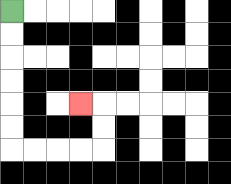{'start': '[0, 0]', 'end': '[3, 4]', 'path_directions': 'D,D,D,D,D,D,R,R,R,R,U,U,L', 'path_coordinates': '[[0, 0], [0, 1], [0, 2], [0, 3], [0, 4], [0, 5], [0, 6], [1, 6], [2, 6], [3, 6], [4, 6], [4, 5], [4, 4], [3, 4]]'}